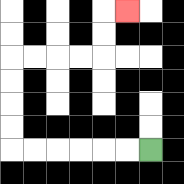{'start': '[6, 6]', 'end': '[5, 0]', 'path_directions': 'L,L,L,L,L,L,U,U,U,U,R,R,R,R,U,U,R', 'path_coordinates': '[[6, 6], [5, 6], [4, 6], [3, 6], [2, 6], [1, 6], [0, 6], [0, 5], [0, 4], [0, 3], [0, 2], [1, 2], [2, 2], [3, 2], [4, 2], [4, 1], [4, 0], [5, 0]]'}